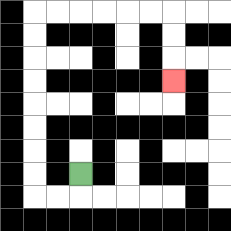{'start': '[3, 7]', 'end': '[7, 3]', 'path_directions': 'D,L,L,U,U,U,U,U,U,U,U,R,R,R,R,R,R,D,D,D', 'path_coordinates': '[[3, 7], [3, 8], [2, 8], [1, 8], [1, 7], [1, 6], [1, 5], [1, 4], [1, 3], [1, 2], [1, 1], [1, 0], [2, 0], [3, 0], [4, 0], [5, 0], [6, 0], [7, 0], [7, 1], [7, 2], [7, 3]]'}